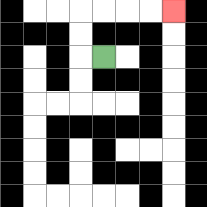{'start': '[4, 2]', 'end': '[7, 0]', 'path_directions': 'L,U,U,R,R,R,R', 'path_coordinates': '[[4, 2], [3, 2], [3, 1], [3, 0], [4, 0], [5, 0], [6, 0], [7, 0]]'}